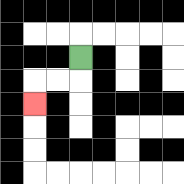{'start': '[3, 2]', 'end': '[1, 4]', 'path_directions': 'D,L,L,D', 'path_coordinates': '[[3, 2], [3, 3], [2, 3], [1, 3], [1, 4]]'}